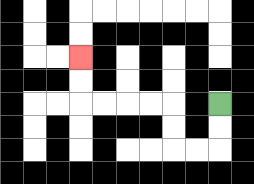{'start': '[9, 4]', 'end': '[3, 2]', 'path_directions': 'D,D,L,L,U,U,L,L,L,L,U,U', 'path_coordinates': '[[9, 4], [9, 5], [9, 6], [8, 6], [7, 6], [7, 5], [7, 4], [6, 4], [5, 4], [4, 4], [3, 4], [3, 3], [3, 2]]'}